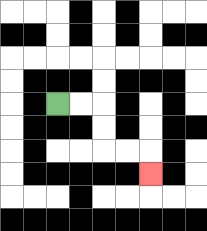{'start': '[2, 4]', 'end': '[6, 7]', 'path_directions': 'R,R,D,D,R,R,D', 'path_coordinates': '[[2, 4], [3, 4], [4, 4], [4, 5], [4, 6], [5, 6], [6, 6], [6, 7]]'}